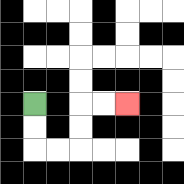{'start': '[1, 4]', 'end': '[5, 4]', 'path_directions': 'D,D,R,R,U,U,R,R', 'path_coordinates': '[[1, 4], [1, 5], [1, 6], [2, 6], [3, 6], [3, 5], [3, 4], [4, 4], [5, 4]]'}